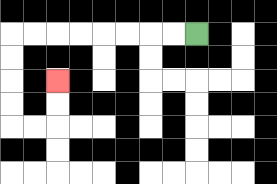{'start': '[8, 1]', 'end': '[2, 3]', 'path_directions': 'L,L,L,L,L,L,L,L,D,D,D,D,R,R,U,U', 'path_coordinates': '[[8, 1], [7, 1], [6, 1], [5, 1], [4, 1], [3, 1], [2, 1], [1, 1], [0, 1], [0, 2], [0, 3], [0, 4], [0, 5], [1, 5], [2, 5], [2, 4], [2, 3]]'}